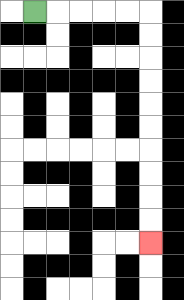{'start': '[1, 0]', 'end': '[6, 10]', 'path_directions': 'R,R,R,R,R,D,D,D,D,D,D,D,D,D,D', 'path_coordinates': '[[1, 0], [2, 0], [3, 0], [4, 0], [5, 0], [6, 0], [6, 1], [6, 2], [6, 3], [6, 4], [6, 5], [6, 6], [6, 7], [6, 8], [6, 9], [6, 10]]'}